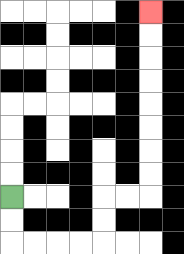{'start': '[0, 8]', 'end': '[6, 0]', 'path_directions': 'D,D,R,R,R,R,U,U,R,R,U,U,U,U,U,U,U,U', 'path_coordinates': '[[0, 8], [0, 9], [0, 10], [1, 10], [2, 10], [3, 10], [4, 10], [4, 9], [4, 8], [5, 8], [6, 8], [6, 7], [6, 6], [6, 5], [6, 4], [6, 3], [6, 2], [6, 1], [6, 0]]'}